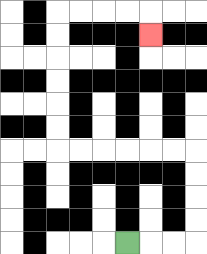{'start': '[5, 10]', 'end': '[6, 1]', 'path_directions': 'R,R,R,U,U,U,U,L,L,L,L,L,L,U,U,U,U,U,U,R,R,R,R,D', 'path_coordinates': '[[5, 10], [6, 10], [7, 10], [8, 10], [8, 9], [8, 8], [8, 7], [8, 6], [7, 6], [6, 6], [5, 6], [4, 6], [3, 6], [2, 6], [2, 5], [2, 4], [2, 3], [2, 2], [2, 1], [2, 0], [3, 0], [4, 0], [5, 0], [6, 0], [6, 1]]'}